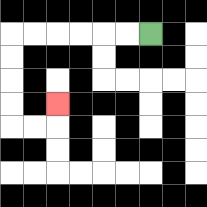{'start': '[6, 1]', 'end': '[2, 4]', 'path_directions': 'L,L,L,L,L,L,D,D,D,D,R,R,U', 'path_coordinates': '[[6, 1], [5, 1], [4, 1], [3, 1], [2, 1], [1, 1], [0, 1], [0, 2], [0, 3], [0, 4], [0, 5], [1, 5], [2, 5], [2, 4]]'}